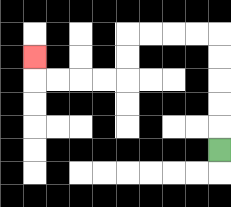{'start': '[9, 6]', 'end': '[1, 2]', 'path_directions': 'U,U,U,U,U,L,L,L,L,D,D,L,L,L,L,U', 'path_coordinates': '[[9, 6], [9, 5], [9, 4], [9, 3], [9, 2], [9, 1], [8, 1], [7, 1], [6, 1], [5, 1], [5, 2], [5, 3], [4, 3], [3, 3], [2, 3], [1, 3], [1, 2]]'}